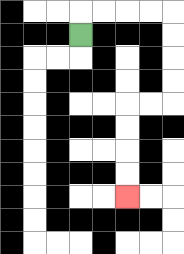{'start': '[3, 1]', 'end': '[5, 8]', 'path_directions': 'U,R,R,R,R,D,D,D,D,L,L,D,D,D,D', 'path_coordinates': '[[3, 1], [3, 0], [4, 0], [5, 0], [6, 0], [7, 0], [7, 1], [7, 2], [7, 3], [7, 4], [6, 4], [5, 4], [5, 5], [5, 6], [5, 7], [5, 8]]'}